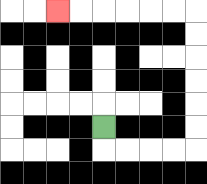{'start': '[4, 5]', 'end': '[2, 0]', 'path_directions': 'D,R,R,R,R,U,U,U,U,U,U,L,L,L,L,L,L', 'path_coordinates': '[[4, 5], [4, 6], [5, 6], [6, 6], [7, 6], [8, 6], [8, 5], [8, 4], [8, 3], [8, 2], [8, 1], [8, 0], [7, 0], [6, 0], [5, 0], [4, 0], [3, 0], [2, 0]]'}